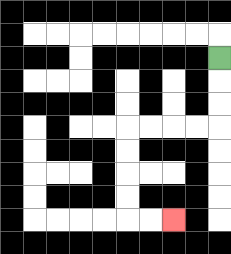{'start': '[9, 2]', 'end': '[7, 9]', 'path_directions': 'D,D,D,L,L,L,L,D,D,D,D,R,R', 'path_coordinates': '[[9, 2], [9, 3], [9, 4], [9, 5], [8, 5], [7, 5], [6, 5], [5, 5], [5, 6], [5, 7], [5, 8], [5, 9], [6, 9], [7, 9]]'}